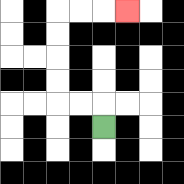{'start': '[4, 5]', 'end': '[5, 0]', 'path_directions': 'U,L,L,U,U,U,U,R,R,R', 'path_coordinates': '[[4, 5], [4, 4], [3, 4], [2, 4], [2, 3], [2, 2], [2, 1], [2, 0], [3, 0], [4, 0], [5, 0]]'}